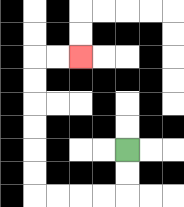{'start': '[5, 6]', 'end': '[3, 2]', 'path_directions': 'D,D,L,L,L,L,U,U,U,U,U,U,R,R', 'path_coordinates': '[[5, 6], [5, 7], [5, 8], [4, 8], [3, 8], [2, 8], [1, 8], [1, 7], [1, 6], [1, 5], [1, 4], [1, 3], [1, 2], [2, 2], [3, 2]]'}